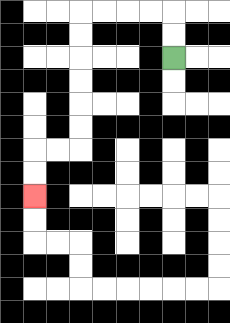{'start': '[7, 2]', 'end': '[1, 8]', 'path_directions': 'U,U,L,L,L,L,D,D,D,D,D,D,L,L,D,D', 'path_coordinates': '[[7, 2], [7, 1], [7, 0], [6, 0], [5, 0], [4, 0], [3, 0], [3, 1], [3, 2], [3, 3], [3, 4], [3, 5], [3, 6], [2, 6], [1, 6], [1, 7], [1, 8]]'}